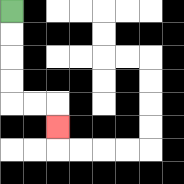{'start': '[0, 0]', 'end': '[2, 5]', 'path_directions': 'D,D,D,D,R,R,D', 'path_coordinates': '[[0, 0], [0, 1], [0, 2], [0, 3], [0, 4], [1, 4], [2, 4], [2, 5]]'}